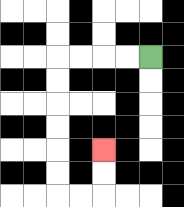{'start': '[6, 2]', 'end': '[4, 6]', 'path_directions': 'L,L,L,L,D,D,D,D,D,D,R,R,U,U', 'path_coordinates': '[[6, 2], [5, 2], [4, 2], [3, 2], [2, 2], [2, 3], [2, 4], [2, 5], [2, 6], [2, 7], [2, 8], [3, 8], [4, 8], [4, 7], [4, 6]]'}